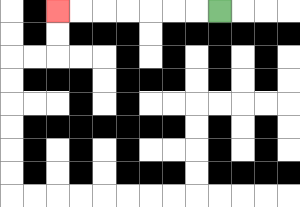{'start': '[9, 0]', 'end': '[2, 0]', 'path_directions': 'L,L,L,L,L,L,L', 'path_coordinates': '[[9, 0], [8, 0], [7, 0], [6, 0], [5, 0], [4, 0], [3, 0], [2, 0]]'}